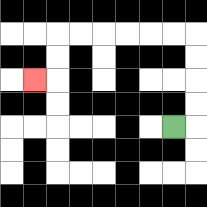{'start': '[7, 5]', 'end': '[1, 3]', 'path_directions': 'R,U,U,U,U,L,L,L,L,L,L,D,D,L', 'path_coordinates': '[[7, 5], [8, 5], [8, 4], [8, 3], [8, 2], [8, 1], [7, 1], [6, 1], [5, 1], [4, 1], [3, 1], [2, 1], [2, 2], [2, 3], [1, 3]]'}